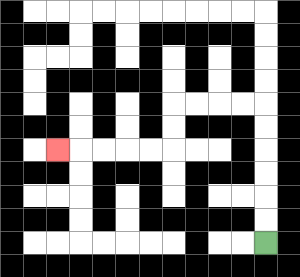{'start': '[11, 10]', 'end': '[2, 6]', 'path_directions': 'U,U,U,U,U,U,L,L,L,L,D,D,L,L,L,L,L', 'path_coordinates': '[[11, 10], [11, 9], [11, 8], [11, 7], [11, 6], [11, 5], [11, 4], [10, 4], [9, 4], [8, 4], [7, 4], [7, 5], [7, 6], [6, 6], [5, 6], [4, 6], [3, 6], [2, 6]]'}